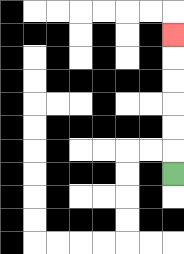{'start': '[7, 7]', 'end': '[7, 1]', 'path_directions': 'U,U,U,U,U,U', 'path_coordinates': '[[7, 7], [7, 6], [7, 5], [7, 4], [7, 3], [7, 2], [7, 1]]'}